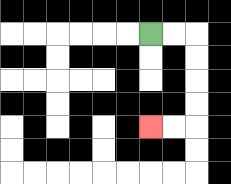{'start': '[6, 1]', 'end': '[6, 5]', 'path_directions': 'R,R,D,D,D,D,L,L', 'path_coordinates': '[[6, 1], [7, 1], [8, 1], [8, 2], [8, 3], [8, 4], [8, 5], [7, 5], [6, 5]]'}